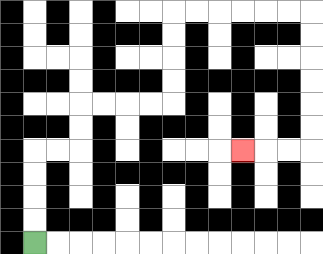{'start': '[1, 10]', 'end': '[10, 6]', 'path_directions': 'U,U,U,U,R,R,U,U,R,R,R,R,U,U,U,U,R,R,R,R,R,R,D,D,D,D,D,D,L,L,L', 'path_coordinates': '[[1, 10], [1, 9], [1, 8], [1, 7], [1, 6], [2, 6], [3, 6], [3, 5], [3, 4], [4, 4], [5, 4], [6, 4], [7, 4], [7, 3], [7, 2], [7, 1], [7, 0], [8, 0], [9, 0], [10, 0], [11, 0], [12, 0], [13, 0], [13, 1], [13, 2], [13, 3], [13, 4], [13, 5], [13, 6], [12, 6], [11, 6], [10, 6]]'}